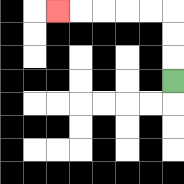{'start': '[7, 3]', 'end': '[2, 0]', 'path_directions': 'U,U,U,L,L,L,L,L', 'path_coordinates': '[[7, 3], [7, 2], [7, 1], [7, 0], [6, 0], [5, 0], [4, 0], [3, 0], [2, 0]]'}